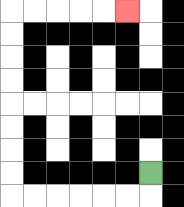{'start': '[6, 7]', 'end': '[5, 0]', 'path_directions': 'D,L,L,L,L,L,L,U,U,U,U,U,U,U,U,R,R,R,R,R', 'path_coordinates': '[[6, 7], [6, 8], [5, 8], [4, 8], [3, 8], [2, 8], [1, 8], [0, 8], [0, 7], [0, 6], [0, 5], [0, 4], [0, 3], [0, 2], [0, 1], [0, 0], [1, 0], [2, 0], [3, 0], [4, 0], [5, 0]]'}